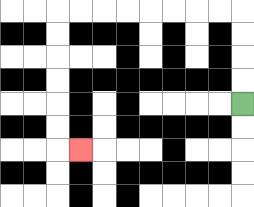{'start': '[10, 4]', 'end': '[3, 6]', 'path_directions': 'U,U,U,U,L,L,L,L,L,L,L,L,D,D,D,D,D,D,R', 'path_coordinates': '[[10, 4], [10, 3], [10, 2], [10, 1], [10, 0], [9, 0], [8, 0], [7, 0], [6, 0], [5, 0], [4, 0], [3, 0], [2, 0], [2, 1], [2, 2], [2, 3], [2, 4], [2, 5], [2, 6], [3, 6]]'}